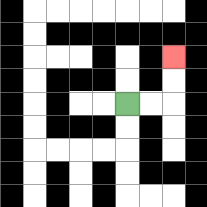{'start': '[5, 4]', 'end': '[7, 2]', 'path_directions': 'R,R,U,U', 'path_coordinates': '[[5, 4], [6, 4], [7, 4], [7, 3], [7, 2]]'}